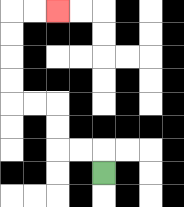{'start': '[4, 7]', 'end': '[2, 0]', 'path_directions': 'U,L,L,U,U,L,L,U,U,U,U,R,R', 'path_coordinates': '[[4, 7], [4, 6], [3, 6], [2, 6], [2, 5], [2, 4], [1, 4], [0, 4], [0, 3], [0, 2], [0, 1], [0, 0], [1, 0], [2, 0]]'}